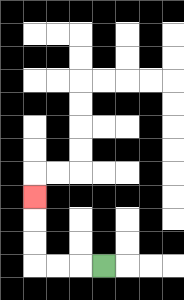{'start': '[4, 11]', 'end': '[1, 8]', 'path_directions': 'L,L,L,U,U,U', 'path_coordinates': '[[4, 11], [3, 11], [2, 11], [1, 11], [1, 10], [1, 9], [1, 8]]'}